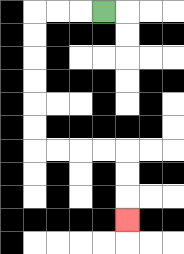{'start': '[4, 0]', 'end': '[5, 9]', 'path_directions': 'L,L,L,D,D,D,D,D,D,R,R,R,R,D,D,D', 'path_coordinates': '[[4, 0], [3, 0], [2, 0], [1, 0], [1, 1], [1, 2], [1, 3], [1, 4], [1, 5], [1, 6], [2, 6], [3, 6], [4, 6], [5, 6], [5, 7], [5, 8], [5, 9]]'}